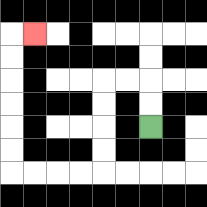{'start': '[6, 5]', 'end': '[1, 1]', 'path_directions': 'U,U,L,L,D,D,D,D,L,L,L,L,U,U,U,U,U,U,R', 'path_coordinates': '[[6, 5], [6, 4], [6, 3], [5, 3], [4, 3], [4, 4], [4, 5], [4, 6], [4, 7], [3, 7], [2, 7], [1, 7], [0, 7], [0, 6], [0, 5], [0, 4], [0, 3], [0, 2], [0, 1], [1, 1]]'}